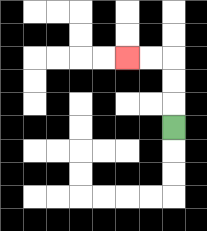{'start': '[7, 5]', 'end': '[5, 2]', 'path_directions': 'U,U,U,L,L', 'path_coordinates': '[[7, 5], [7, 4], [7, 3], [7, 2], [6, 2], [5, 2]]'}